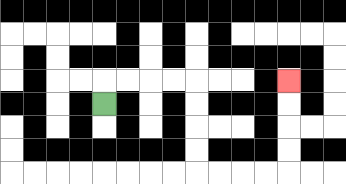{'start': '[4, 4]', 'end': '[12, 3]', 'path_directions': 'U,R,R,R,R,D,D,D,D,R,R,R,R,U,U,U,U', 'path_coordinates': '[[4, 4], [4, 3], [5, 3], [6, 3], [7, 3], [8, 3], [8, 4], [8, 5], [8, 6], [8, 7], [9, 7], [10, 7], [11, 7], [12, 7], [12, 6], [12, 5], [12, 4], [12, 3]]'}